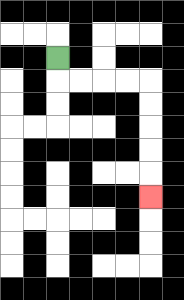{'start': '[2, 2]', 'end': '[6, 8]', 'path_directions': 'D,R,R,R,R,D,D,D,D,D', 'path_coordinates': '[[2, 2], [2, 3], [3, 3], [4, 3], [5, 3], [6, 3], [6, 4], [6, 5], [6, 6], [6, 7], [6, 8]]'}